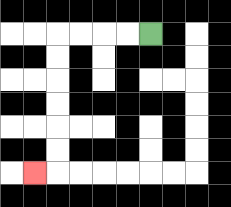{'start': '[6, 1]', 'end': '[1, 7]', 'path_directions': 'L,L,L,L,D,D,D,D,D,D,L', 'path_coordinates': '[[6, 1], [5, 1], [4, 1], [3, 1], [2, 1], [2, 2], [2, 3], [2, 4], [2, 5], [2, 6], [2, 7], [1, 7]]'}